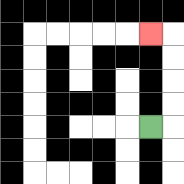{'start': '[6, 5]', 'end': '[6, 1]', 'path_directions': 'R,U,U,U,U,L', 'path_coordinates': '[[6, 5], [7, 5], [7, 4], [7, 3], [7, 2], [7, 1], [6, 1]]'}